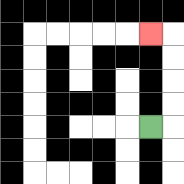{'start': '[6, 5]', 'end': '[6, 1]', 'path_directions': 'R,U,U,U,U,L', 'path_coordinates': '[[6, 5], [7, 5], [7, 4], [7, 3], [7, 2], [7, 1], [6, 1]]'}